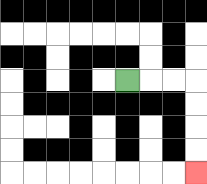{'start': '[5, 3]', 'end': '[8, 7]', 'path_directions': 'R,R,R,D,D,D,D', 'path_coordinates': '[[5, 3], [6, 3], [7, 3], [8, 3], [8, 4], [8, 5], [8, 6], [8, 7]]'}